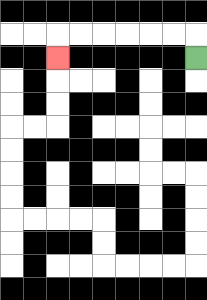{'start': '[8, 2]', 'end': '[2, 2]', 'path_directions': 'U,L,L,L,L,L,L,D', 'path_coordinates': '[[8, 2], [8, 1], [7, 1], [6, 1], [5, 1], [4, 1], [3, 1], [2, 1], [2, 2]]'}